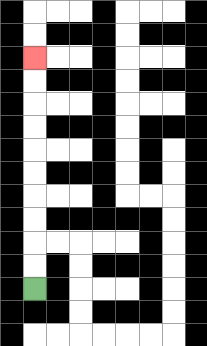{'start': '[1, 12]', 'end': '[1, 2]', 'path_directions': 'U,U,U,U,U,U,U,U,U,U', 'path_coordinates': '[[1, 12], [1, 11], [1, 10], [1, 9], [1, 8], [1, 7], [1, 6], [1, 5], [1, 4], [1, 3], [1, 2]]'}